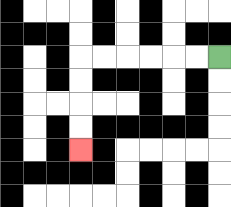{'start': '[9, 2]', 'end': '[3, 6]', 'path_directions': 'L,L,L,L,L,L,D,D,D,D', 'path_coordinates': '[[9, 2], [8, 2], [7, 2], [6, 2], [5, 2], [4, 2], [3, 2], [3, 3], [3, 4], [3, 5], [3, 6]]'}